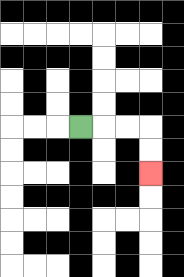{'start': '[3, 5]', 'end': '[6, 7]', 'path_directions': 'R,R,R,D,D', 'path_coordinates': '[[3, 5], [4, 5], [5, 5], [6, 5], [6, 6], [6, 7]]'}